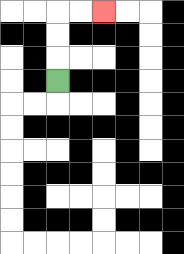{'start': '[2, 3]', 'end': '[4, 0]', 'path_directions': 'U,U,U,R,R', 'path_coordinates': '[[2, 3], [2, 2], [2, 1], [2, 0], [3, 0], [4, 0]]'}